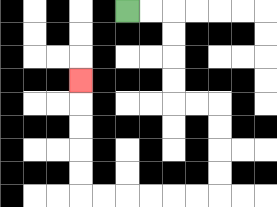{'start': '[5, 0]', 'end': '[3, 3]', 'path_directions': 'R,R,D,D,D,D,R,R,D,D,D,D,L,L,L,L,L,L,U,U,U,U,U', 'path_coordinates': '[[5, 0], [6, 0], [7, 0], [7, 1], [7, 2], [7, 3], [7, 4], [8, 4], [9, 4], [9, 5], [9, 6], [9, 7], [9, 8], [8, 8], [7, 8], [6, 8], [5, 8], [4, 8], [3, 8], [3, 7], [3, 6], [3, 5], [3, 4], [3, 3]]'}